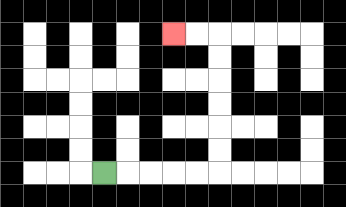{'start': '[4, 7]', 'end': '[7, 1]', 'path_directions': 'R,R,R,R,R,U,U,U,U,U,U,L,L', 'path_coordinates': '[[4, 7], [5, 7], [6, 7], [7, 7], [8, 7], [9, 7], [9, 6], [9, 5], [9, 4], [9, 3], [9, 2], [9, 1], [8, 1], [7, 1]]'}